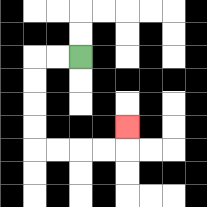{'start': '[3, 2]', 'end': '[5, 5]', 'path_directions': 'L,L,D,D,D,D,R,R,R,R,U', 'path_coordinates': '[[3, 2], [2, 2], [1, 2], [1, 3], [1, 4], [1, 5], [1, 6], [2, 6], [3, 6], [4, 6], [5, 6], [5, 5]]'}